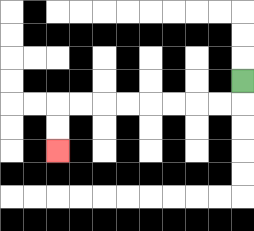{'start': '[10, 3]', 'end': '[2, 6]', 'path_directions': 'D,L,L,L,L,L,L,L,L,D,D', 'path_coordinates': '[[10, 3], [10, 4], [9, 4], [8, 4], [7, 4], [6, 4], [5, 4], [4, 4], [3, 4], [2, 4], [2, 5], [2, 6]]'}